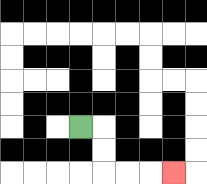{'start': '[3, 5]', 'end': '[7, 7]', 'path_directions': 'R,D,D,R,R,R', 'path_coordinates': '[[3, 5], [4, 5], [4, 6], [4, 7], [5, 7], [6, 7], [7, 7]]'}